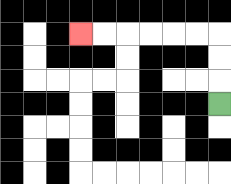{'start': '[9, 4]', 'end': '[3, 1]', 'path_directions': 'U,U,U,L,L,L,L,L,L', 'path_coordinates': '[[9, 4], [9, 3], [9, 2], [9, 1], [8, 1], [7, 1], [6, 1], [5, 1], [4, 1], [3, 1]]'}